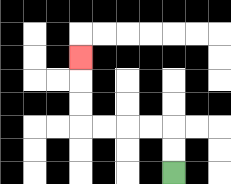{'start': '[7, 7]', 'end': '[3, 2]', 'path_directions': 'U,U,L,L,L,L,U,U,U', 'path_coordinates': '[[7, 7], [7, 6], [7, 5], [6, 5], [5, 5], [4, 5], [3, 5], [3, 4], [3, 3], [3, 2]]'}